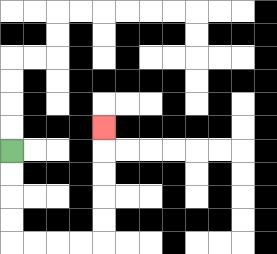{'start': '[0, 6]', 'end': '[4, 5]', 'path_directions': 'D,D,D,D,R,R,R,R,U,U,U,U,U', 'path_coordinates': '[[0, 6], [0, 7], [0, 8], [0, 9], [0, 10], [1, 10], [2, 10], [3, 10], [4, 10], [4, 9], [4, 8], [4, 7], [4, 6], [4, 5]]'}